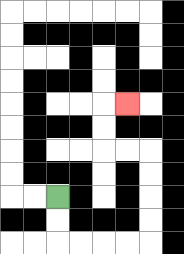{'start': '[2, 8]', 'end': '[5, 4]', 'path_directions': 'D,D,R,R,R,R,U,U,U,U,L,L,U,U,R', 'path_coordinates': '[[2, 8], [2, 9], [2, 10], [3, 10], [4, 10], [5, 10], [6, 10], [6, 9], [6, 8], [6, 7], [6, 6], [5, 6], [4, 6], [4, 5], [4, 4], [5, 4]]'}